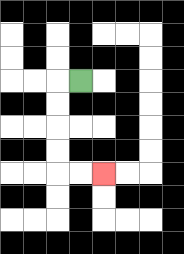{'start': '[3, 3]', 'end': '[4, 7]', 'path_directions': 'L,D,D,D,D,R,R', 'path_coordinates': '[[3, 3], [2, 3], [2, 4], [2, 5], [2, 6], [2, 7], [3, 7], [4, 7]]'}